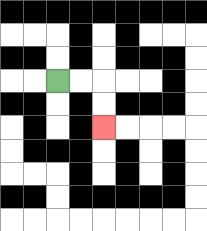{'start': '[2, 3]', 'end': '[4, 5]', 'path_directions': 'R,R,D,D', 'path_coordinates': '[[2, 3], [3, 3], [4, 3], [4, 4], [4, 5]]'}